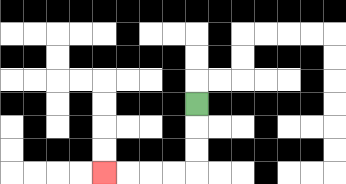{'start': '[8, 4]', 'end': '[4, 7]', 'path_directions': 'D,D,D,L,L,L,L', 'path_coordinates': '[[8, 4], [8, 5], [8, 6], [8, 7], [7, 7], [6, 7], [5, 7], [4, 7]]'}